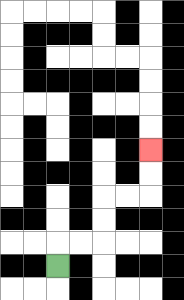{'start': '[2, 11]', 'end': '[6, 6]', 'path_directions': 'U,R,R,U,U,R,R,U,U', 'path_coordinates': '[[2, 11], [2, 10], [3, 10], [4, 10], [4, 9], [4, 8], [5, 8], [6, 8], [6, 7], [6, 6]]'}